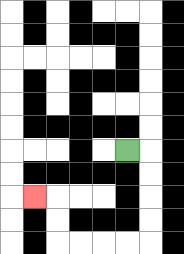{'start': '[5, 6]', 'end': '[1, 8]', 'path_directions': 'R,D,D,D,D,L,L,L,L,U,U,L', 'path_coordinates': '[[5, 6], [6, 6], [6, 7], [6, 8], [6, 9], [6, 10], [5, 10], [4, 10], [3, 10], [2, 10], [2, 9], [2, 8], [1, 8]]'}